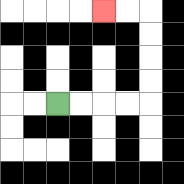{'start': '[2, 4]', 'end': '[4, 0]', 'path_directions': 'R,R,R,R,U,U,U,U,L,L', 'path_coordinates': '[[2, 4], [3, 4], [4, 4], [5, 4], [6, 4], [6, 3], [6, 2], [6, 1], [6, 0], [5, 0], [4, 0]]'}